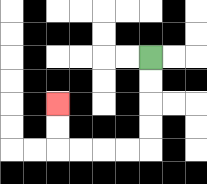{'start': '[6, 2]', 'end': '[2, 4]', 'path_directions': 'D,D,D,D,L,L,L,L,U,U', 'path_coordinates': '[[6, 2], [6, 3], [6, 4], [6, 5], [6, 6], [5, 6], [4, 6], [3, 6], [2, 6], [2, 5], [2, 4]]'}